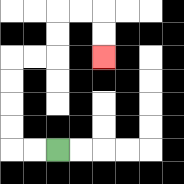{'start': '[2, 6]', 'end': '[4, 2]', 'path_directions': 'L,L,U,U,U,U,R,R,U,U,R,R,D,D', 'path_coordinates': '[[2, 6], [1, 6], [0, 6], [0, 5], [0, 4], [0, 3], [0, 2], [1, 2], [2, 2], [2, 1], [2, 0], [3, 0], [4, 0], [4, 1], [4, 2]]'}